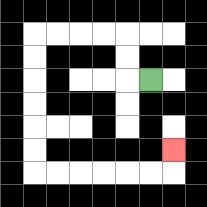{'start': '[6, 3]', 'end': '[7, 6]', 'path_directions': 'L,U,U,L,L,L,L,D,D,D,D,D,D,R,R,R,R,R,R,U', 'path_coordinates': '[[6, 3], [5, 3], [5, 2], [5, 1], [4, 1], [3, 1], [2, 1], [1, 1], [1, 2], [1, 3], [1, 4], [1, 5], [1, 6], [1, 7], [2, 7], [3, 7], [4, 7], [5, 7], [6, 7], [7, 7], [7, 6]]'}